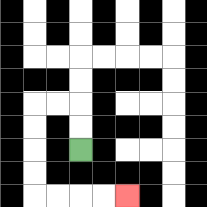{'start': '[3, 6]', 'end': '[5, 8]', 'path_directions': 'U,U,L,L,D,D,D,D,R,R,R,R', 'path_coordinates': '[[3, 6], [3, 5], [3, 4], [2, 4], [1, 4], [1, 5], [1, 6], [1, 7], [1, 8], [2, 8], [3, 8], [4, 8], [5, 8]]'}